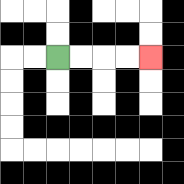{'start': '[2, 2]', 'end': '[6, 2]', 'path_directions': 'R,R,R,R', 'path_coordinates': '[[2, 2], [3, 2], [4, 2], [5, 2], [6, 2]]'}